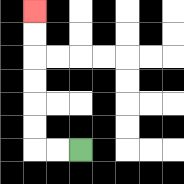{'start': '[3, 6]', 'end': '[1, 0]', 'path_directions': 'L,L,U,U,U,U,U,U', 'path_coordinates': '[[3, 6], [2, 6], [1, 6], [1, 5], [1, 4], [1, 3], [1, 2], [1, 1], [1, 0]]'}